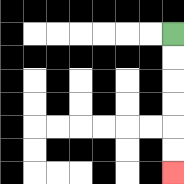{'start': '[7, 1]', 'end': '[7, 7]', 'path_directions': 'D,D,D,D,D,D', 'path_coordinates': '[[7, 1], [7, 2], [7, 3], [7, 4], [7, 5], [7, 6], [7, 7]]'}